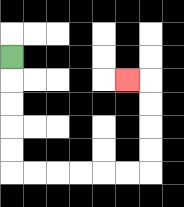{'start': '[0, 2]', 'end': '[5, 3]', 'path_directions': 'D,D,D,D,D,R,R,R,R,R,R,U,U,U,U,L', 'path_coordinates': '[[0, 2], [0, 3], [0, 4], [0, 5], [0, 6], [0, 7], [1, 7], [2, 7], [3, 7], [4, 7], [5, 7], [6, 7], [6, 6], [6, 5], [6, 4], [6, 3], [5, 3]]'}